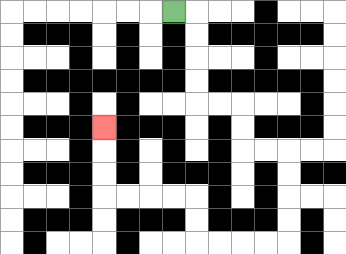{'start': '[7, 0]', 'end': '[4, 5]', 'path_directions': 'R,D,D,D,D,R,R,D,D,R,R,D,D,D,D,L,L,L,L,U,U,L,L,L,L,U,U,U', 'path_coordinates': '[[7, 0], [8, 0], [8, 1], [8, 2], [8, 3], [8, 4], [9, 4], [10, 4], [10, 5], [10, 6], [11, 6], [12, 6], [12, 7], [12, 8], [12, 9], [12, 10], [11, 10], [10, 10], [9, 10], [8, 10], [8, 9], [8, 8], [7, 8], [6, 8], [5, 8], [4, 8], [4, 7], [4, 6], [4, 5]]'}